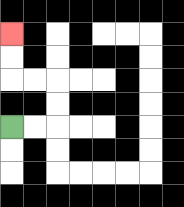{'start': '[0, 5]', 'end': '[0, 1]', 'path_directions': 'R,R,U,U,L,L,U,U', 'path_coordinates': '[[0, 5], [1, 5], [2, 5], [2, 4], [2, 3], [1, 3], [0, 3], [0, 2], [0, 1]]'}